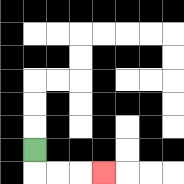{'start': '[1, 6]', 'end': '[4, 7]', 'path_directions': 'D,R,R,R', 'path_coordinates': '[[1, 6], [1, 7], [2, 7], [3, 7], [4, 7]]'}